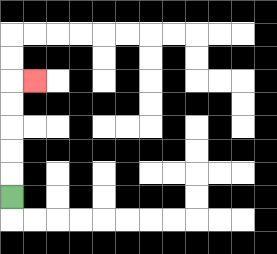{'start': '[0, 8]', 'end': '[1, 3]', 'path_directions': 'U,U,U,U,U,R', 'path_coordinates': '[[0, 8], [0, 7], [0, 6], [0, 5], [0, 4], [0, 3], [1, 3]]'}